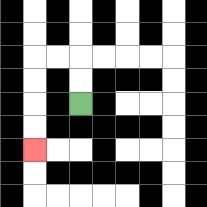{'start': '[3, 4]', 'end': '[1, 6]', 'path_directions': 'U,U,L,L,D,D,D,D', 'path_coordinates': '[[3, 4], [3, 3], [3, 2], [2, 2], [1, 2], [1, 3], [1, 4], [1, 5], [1, 6]]'}